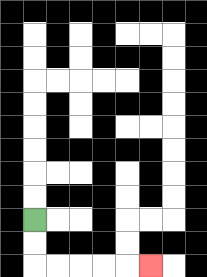{'start': '[1, 9]', 'end': '[6, 11]', 'path_directions': 'D,D,R,R,R,R,R', 'path_coordinates': '[[1, 9], [1, 10], [1, 11], [2, 11], [3, 11], [4, 11], [5, 11], [6, 11]]'}